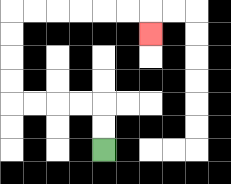{'start': '[4, 6]', 'end': '[6, 1]', 'path_directions': 'U,U,L,L,L,L,U,U,U,U,R,R,R,R,R,R,D', 'path_coordinates': '[[4, 6], [4, 5], [4, 4], [3, 4], [2, 4], [1, 4], [0, 4], [0, 3], [0, 2], [0, 1], [0, 0], [1, 0], [2, 0], [3, 0], [4, 0], [5, 0], [6, 0], [6, 1]]'}